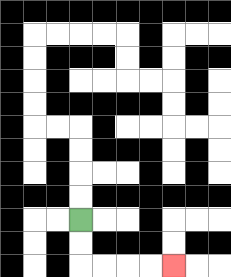{'start': '[3, 9]', 'end': '[7, 11]', 'path_directions': 'D,D,R,R,R,R', 'path_coordinates': '[[3, 9], [3, 10], [3, 11], [4, 11], [5, 11], [6, 11], [7, 11]]'}